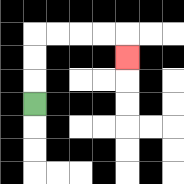{'start': '[1, 4]', 'end': '[5, 2]', 'path_directions': 'U,U,U,R,R,R,R,D', 'path_coordinates': '[[1, 4], [1, 3], [1, 2], [1, 1], [2, 1], [3, 1], [4, 1], [5, 1], [5, 2]]'}